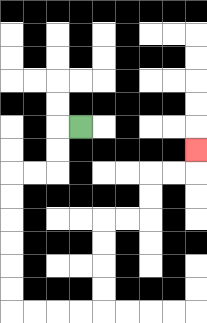{'start': '[3, 5]', 'end': '[8, 6]', 'path_directions': 'L,D,D,L,L,D,D,D,D,D,D,R,R,R,R,U,U,U,U,R,R,U,U,R,R,U', 'path_coordinates': '[[3, 5], [2, 5], [2, 6], [2, 7], [1, 7], [0, 7], [0, 8], [0, 9], [0, 10], [0, 11], [0, 12], [0, 13], [1, 13], [2, 13], [3, 13], [4, 13], [4, 12], [4, 11], [4, 10], [4, 9], [5, 9], [6, 9], [6, 8], [6, 7], [7, 7], [8, 7], [8, 6]]'}